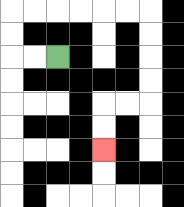{'start': '[2, 2]', 'end': '[4, 6]', 'path_directions': 'L,L,U,U,R,R,R,R,R,R,D,D,D,D,L,L,D,D', 'path_coordinates': '[[2, 2], [1, 2], [0, 2], [0, 1], [0, 0], [1, 0], [2, 0], [3, 0], [4, 0], [5, 0], [6, 0], [6, 1], [6, 2], [6, 3], [6, 4], [5, 4], [4, 4], [4, 5], [4, 6]]'}